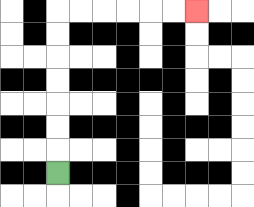{'start': '[2, 7]', 'end': '[8, 0]', 'path_directions': 'U,U,U,U,U,U,U,R,R,R,R,R,R', 'path_coordinates': '[[2, 7], [2, 6], [2, 5], [2, 4], [2, 3], [2, 2], [2, 1], [2, 0], [3, 0], [4, 0], [5, 0], [6, 0], [7, 0], [8, 0]]'}